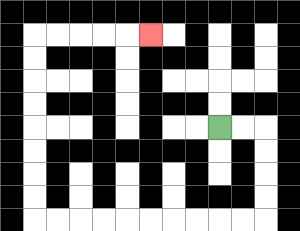{'start': '[9, 5]', 'end': '[6, 1]', 'path_directions': 'R,R,D,D,D,D,L,L,L,L,L,L,L,L,L,L,U,U,U,U,U,U,U,U,R,R,R,R,R', 'path_coordinates': '[[9, 5], [10, 5], [11, 5], [11, 6], [11, 7], [11, 8], [11, 9], [10, 9], [9, 9], [8, 9], [7, 9], [6, 9], [5, 9], [4, 9], [3, 9], [2, 9], [1, 9], [1, 8], [1, 7], [1, 6], [1, 5], [1, 4], [1, 3], [1, 2], [1, 1], [2, 1], [3, 1], [4, 1], [5, 1], [6, 1]]'}